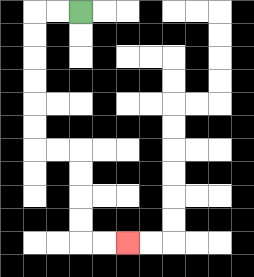{'start': '[3, 0]', 'end': '[5, 10]', 'path_directions': 'L,L,D,D,D,D,D,D,R,R,D,D,D,D,R,R', 'path_coordinates': '[[3, 0], [2, 0], [1, 0], [1, 1], [1, 2], [1, 3], [1, 4], [1, 5], [1, 6], [2, 6], [3, 6], [3, 7], [3, 8], [3, 9], [3, 10], [4, 10], [5, 10]]'}